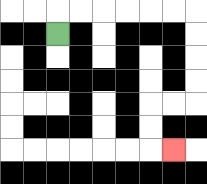{'start': '[2, 1]', 'end': '[7, 6]', 'path_directions': 'U,R,R,R,R,R,R,D,D,D,D,L,L,D,D,R', 'path_coordinates': '[[2, 1], [2, 0], [3, 0], [4, 0], [5, 0], [6, 0], [7, 0], [8, 0], [8, 1], [8, 2], [8, 3], [8, 4], [7, 4], [6, 4], [6, 5], [6, 6], [7, 6]]'}